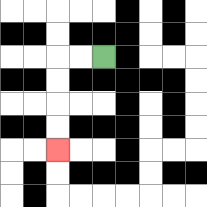{'start': '[4, 2]', 'end': '[2, 6]', 'path_directions': 'L,L,D,D,D,D', 'path_coordinates': '[[4, 2], [3, 2], [2, 2], [2, 3], [2, 4], [2, 5], [2, 6]]'}